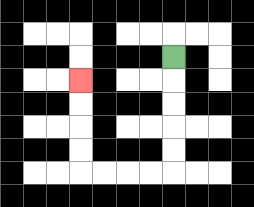{'start': '[7, 2]', 'end': '[3, 3]', 'path_directions': 'D,D,D,D,D,L,L,L,L,U,U,U,U', 'path_coordinates': '[[7, 2], [7, 3], [7, 4], [7, 5], [7, 6], [7, 7], [6, 7], [5, 7], [4, 7], [3, 7], [3, 6], [3, 5], [3, 4], [3, 3]]'}